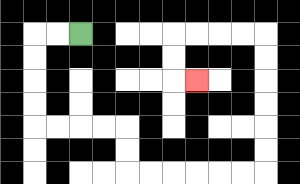{'start': '[3, 1]', 'end': '[8, 3]', 'path_directions': 'L,L,D,D,D,D,R,R,R,R,D,D,R,R,R,R,R,R,U,U,U,U,U,U,L,L,L,L,D,D,R', 'path_coordinates': '[[3, 1], [2, 1], [1, 1], [1, 2], [1, 3], [1, 4], [1, 5], [2, 5], [3, 5], [4, 5], [5, 5], [5, 6], [5, 7], [6, 7], [7, 7], [8, 7], [9, 7], [10, 7], [11, 7], [11, 6], [11, 5], [11, 4], [11, 3], [11, 2], [11, 1], [10, 1], [9, 1], [8, 1], [7, 1], [7, 2], [7, 3], [8, 3]]'}